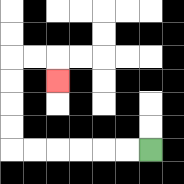{'start': '[6, 6]', 'end': '[2, 3]', 'path_directions': 'L,L,L,L,L,L,U,U,U,U,R,R,D', 'path_coordinates': '[[6, 6], [5, 6], [4, 6], [3, 6], [2, 6], [1, 6], [0, 6], [0, 5], [0, 4], [0, 3], [0, 2], [1, 2], [2, 2], [2, 3]]'}